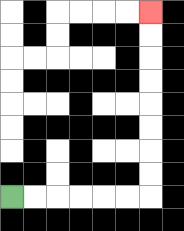{'start': '[0, 8]', 'end': '[6, 0]', 'path_directions': 'R,R,R,R,R,R,U,U,U,U,U,U,U,U', 'path_coordinates': '[[0, 8], [1, 8], [2, 8], [3, 8], [4, 8], [5, 8], [6, 8], [6, 7], [6, 6], [6, 5], [6, 4], [6, 3], [6, 2], [6, 1], [6, 0]]'}